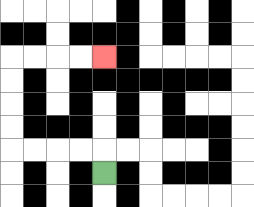{'start': '[4, 7]', 'end': '[4, 2]', 'path_directions': 'U,L,L,L,L,U,U,U,U,R,R,R,R', 'path_coordinates': '[[4, 7], [4, 6], [3, 6], [2, 6], [1, 6], [0, 6], [0, 5], [0, 4], [0, 3], [0, 2], [1, 2], [2, 2], [3, 2], [4, 2]]'}